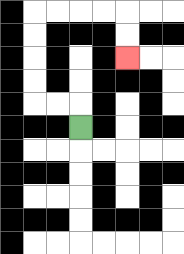{'start': '[3, 5]', 'end': '[5, 2]', 'path_directions': 'U,L,L,U,U,U,U,R,R,R,R,D,D', 'path_coordinates': '[[3, 5], [3, 4], [2, 4], [1, 4], [1, 3], [1, 2], [1, 1], [1, 0], [2, 0], [3, 0], [4, 0], [5, 0], [5, 1], [5, 2]]'}